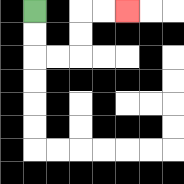{'start': '[1, 0]', 'end': '[5, 0]', 'path_directions': 'D,D,R,R,U,U,R,R', 'path_coordinates': '[[1, 0], [1, 1], [1, 2], [2, 2], [3, 2], [3, 1], [3, 0], [4, 0], [5, 0]]'}